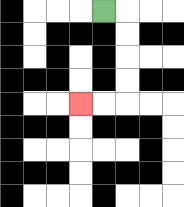{'start': '[4, 0]', 'end': '[3, 4]', 'path_directions': 'R,D,D,D,D,L,L', 'path_coordinates': '[[4, 0], [5, 0], [5, 1], [5, 2], [5, 3], [5, 4], [4, 4], [3, 4]]'}